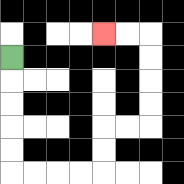{'start': '[0, 2]', 'end': '[4, 1]', 'path_directions': 'D,D,D,D,D,R,R,R,R,U,U,R,R,U,U,U,U,L,L', 'path_coordinates': '[[0, 2], [0, 3], [0, 4], [0, 5], [0, 6], [0, 7], [1, 7], [2, 7], [3, 7], [4, 7], [4, 6], [4, 5], [5, 5], [6, 5], [6, 4], [6, 3], [6, 2], [6, 1], [5, 1], [4, 1]]'}